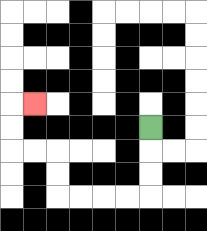{'start': '[6, 5]', 'end': '[1, 4]', 'path_directions': 'D,D,D,L,L,L,L,U,U,L,L,U,U,R', 'path_coordinates': '[[6, 5], [6, 6], [6, 7], [6, 8], [5, 8], [4, 8], [3, 8], [2, 8], [2, 7], [2, 6], [1, 6], [0, 6], [0, 5], [0, 4], [1, 4]]'}